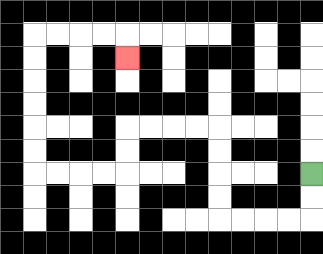{'start': '[13, 7]', 'end': '[5, 2]', 'path_directions': 'D,D,L,L,L,L,U,U,U,U,L,L,L,L,D,D,L,L,L,L,U,U,U,U,U,U,R,R,R,R,D', 'path_coordinates': '[[13, 7], [13, 8], [13, 9], [12, 9], [11, 9], [10, 9], [9, 9], [9, 8], [9, 7], [9, 6], [9, 5], [8, 5], [7, 5], [6, 5], [5, 5], [5, 6], [5, 7], [4, 7], [3, 7], [2, 7], [1, 7], [1, 6], [1, 5], [1, 4], [1, 3], [1, 2], [1, 1], [2, 1], [3, 1], [4, 1], [5, 1], [5, 2]]'}